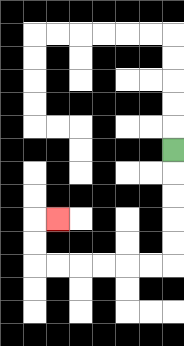{'start': '[7, 6]', 'end': '[2, 9]', 'path_directions': 'D,D,D,D,D,L,L,L,L,L,L,U,U,R', 'path_coordinates': '[[7, 6], [7, 7], [7, 8], [7, 9], [7, 10], [7, 11], [6, 11], [5, 11], [4, 11], [3, 11], [2, 11], [1, 11], [1, 10], [1, 9], [2, 9]]'}